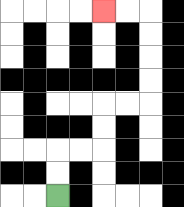{'start': '[2, 8]', 'end': '[4, 0]', 'path_directions': 'U,U,R,R,U,U,R,R,U,U,U,U,L,L', 'path_coordinates': '[[2, 8], [2, 7], [2, 6], [3, 6], [4, 6], [4, 5], [4, 4], [5, 4], [6, 4], [6, 3], [6, 2], [6, 1], [6, 0], [5, 0], [4, 0]]'}